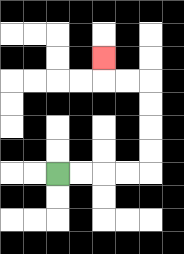{'start': '[2, 7]', 'end': '[4, 2]', 'path_directions': 'R,R,R,R,U,U,U,U,L,L,U', 'path_coordinates': '[[2, 7], [3, 7], [4, 7], [5, 7], [6, 7], [6, 6], [6, 5], [6, 4], [6, 3], [5, 3], [4, 3], [4, 2]]'}